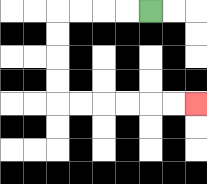{'start': '[6, 0]', 'end': '[8, 4]', 'path_directions': 'L,L,L,L,D,D,D,D,R,R,R,R,R,R', 'path_coordinates': '[[6, 0], [5, 0], [4, 0], [3, 0], [2, 0], [2, 1], [2, 2], [2, 3], [2, 4], [3, 4], [4, 4], [5, 4], [6, 4], [7, 4], [8, 4]]'}